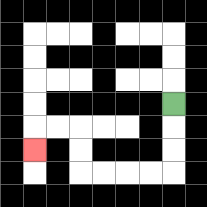{'start': '[7, 4]', 'end': '[1, 6]', 'path_directions': 'D,D,D,L,L,L,L,U,U,L,L,D', 'path_coordinates': '[[7, 4], [7, 5], [7, 6], [7, 7], [6, 7], [5, 7], [4, 7], [3, 7], [3, 6], [3, 5], [2, 5], [1, 5], [1, 6]]'}